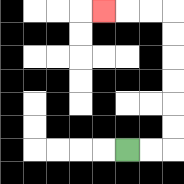{'start': '[5, 6]', 'end': '[4, 0]', 'path_directions': 'R,R,U,U,U,U,U,U,L,L,L', 'path_coordinates': '[[5, 6], [6, 6], [7, 6], [7, 5], [7, 4], [7, 3], [7, 2], [7, 1], [7, 0], [6, 0], [5, 0], [4, 0]]'}